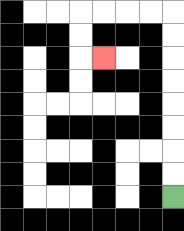{'start': '[7, 8]', 'end': '[4, 2]', 'path_directions': 'U,U,U,U,U,U,U,U,L,L,L,L,D,D,R', 'path_coordinates': '[[7, 8], [7, 7], [7, 6], [7, 5], [7, 4], [7, 3], [7, 2], [7, 1], [7, 0], [6, 0], [5, 0], [4, 0], [3, 0], [3, 1], [3, 2], [4, 2]]'}